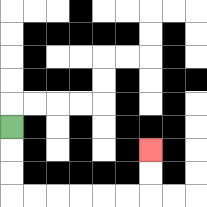{'start': '[0, 5]', 'end': '[6, 6]', 'path_directions': 'D,D,D,R,R,R,R,R,R,U,U', 'path_coordinates': '[[0, 5], [0, 6], [0, 7], [0, 8], [1, 8], [2, 8], [3, 8], [4, 8], [5, 8], [6, 8], [6, 7], [6, 6]]'}